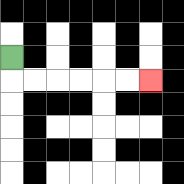{'start': '[0, 2]', 'end': '[6, 3]', 'path_directions': 'D,R,R,R,R,R,R', 'path_coordinates': '[[0, 2], [0, 3], [1, 3], [2, 3], [3, 3], [4, 3], [5, 3], [6, 3]]'}